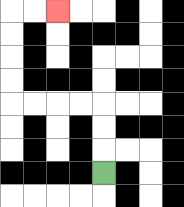{'start': '[4, 7]', 'end': '[2, 0]', 'path_directions': 'U,U,U,L,L,L,L,U,U,U,U,R,R', 'path_coordinates': '[[4, 7], [4, 6], [4, 5], [4, 4], [3, 4], [2, 4], [1, 4], [0, 4], [0, 3], [0, 2], [0, 1], [0, 0], [1, 0], [2, 0]]'}